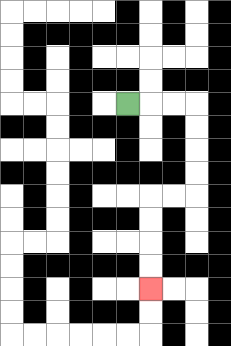{'start': '[5, 4]', 'end': '[6, 12]', 'path_directions': 'R,R,R,D,D,D,D,L,L,D,D,D,D', 'path_coordinates': '[[5, 4], [6, 4], [7, 4], [8, 4], [8, 5], [8, 6], [8, 7], [8, 8], [7, 8], [6, 8], [6, 9], [6, 10], [6, 11], [6, 12]]'}